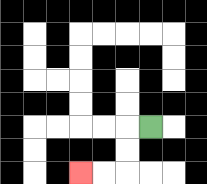{'start': '[6, 5]', 'end': '[3, 7]', 'path_directions': 'L,D,D,L,L', 'path_coordinates': '[[6, 5], [5, 5], [5, 6], [5, 7], [4, 7], [3, 7]]'}